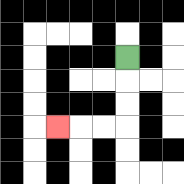{'start': '[5, 2]', 'end': '[2, 5]', 'path_directions': 'D,D,D,L,L,L', 'path_coordinates': '[[5, 2], [5, 3], [5, 4], [5, 5], [4, 5], [3, 5], [2, 5]]'}